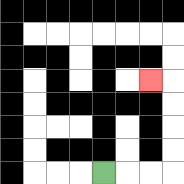{'start': '[4, 7]', 'end': '[6, 3]', 'path_directions': 'R,R,R,U,U,U,U,L', 'path_coordinates': '[[4, 7], [5, 7], [6, 7], [7, 7], [7, 6], [7, 5], [7, 4], [7, 3], [6, 3]]'}